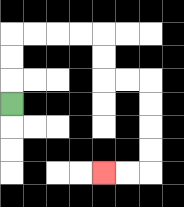{'start': '[0, 4]', 'end': '[4, 7]', 'path_directions': 'U,U,U,R,R,R,R,D,D,R,R,D,D,D,D,L,L', 'path_coordinates': '[[0, 4], [0, 3], [0, 2], [0, 1], [1, 1], [2, 1], [3, 1], [4, 1], [4, 2], [4, 3], [5, 3], [6, 3], [6, 4], [6, 5], [6, 6], [6, 7], [5, 7], [4, 7]]'}